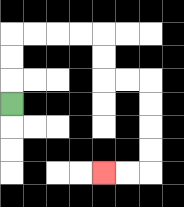{'start': '[0, 4]', 'end': '[4, 7]', 'path_directions': 'U,U,U,R,R,R,R,D,D,R,R,D,D,D,D,L,L', 'path_coordinates': '[[0, 4], [0, 3], [0, 2], [0, 1], [1, 1], [2, 1], [3, 1], [4, 1], [4, 2], [4, 3], [5, 3], [6, 3], [6, 4], [6, 5], [6, 6], [6, 7], [5, 7], [4, 7]]'}